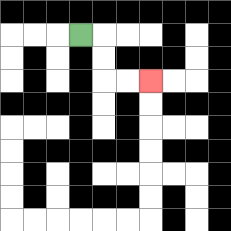{'start': '[3, 1]', 'end': '[6, 3]', 'path_directions': 'R,D,D,R,R', 'path_coordinates': '[[3, 1], [4, 1], [4, 2], [4, 3], [5, 3], [6, 3]]'}